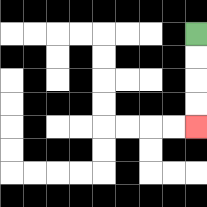{'start': '[8, 1]', 'end': '[8, 5]', 'path_directions': 'D,D,D,D', 'path_coordinates': '[[8, 1], [8, 2], [8, 3], [8, 4], [8, 5]]'}